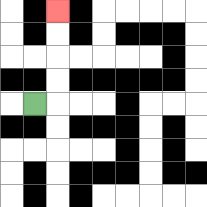{'start': '[1, 4]', 'end': '[2, 0]', 'path_directions': 'R,U,U,U,U', 'path_coordinates': '[[1, 4], [2, 4], [2, 3], [2, 2], [2, 1], [2, 0]]'}